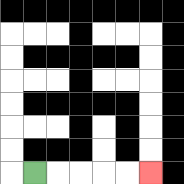{'start': '[1, 7]', 'end': '[6, 7]', 'path_directions': 'R,R,R,R,R', 'path_coordinates': '[[1, 7], [2, 7], [3, 7], [4, 7], [5, 7], [6, 7]]'}